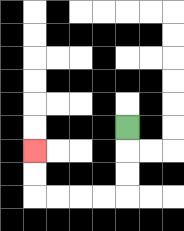{'start': '[5, 5]', 'end': '[1, 6]', 'path_directions': 'D,D,D,L,L,L,L,U,U', 'path_coordinates': '[[5, 5], [5, 6], [5, 7], [5, 8], [4, 8], [3, 8], [2, 8], [1, 8], [1, 7], [1, 6]]'}